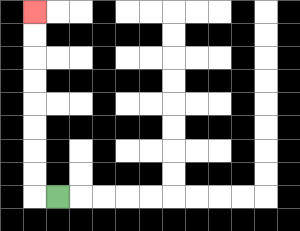{'start': '[2, 8]', 'end': '[1, 0]', 'path_directions': 'L,U,U,U,U,U,U,U,U', 'path_coordinates': '[[2, 8], [1, 8], [1, 7], [1, 6], [1, 5], [1, 4], [1, 3], [1, 2], [1, 1], [1, 0]]'}